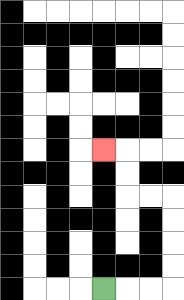{'start': '[4, 12]', 'end': '[4, 6]', 'path_directions': 'R,R,R,U,U,U,U,L,L,U,U,L', 'path_coordinates': '[[4, 12], [5, 12], [6, 12], [7, 12], [7, 11], [7, 10], [7, 9], [7, 8], [6, 8], [5, 8], [5, 7], [5, 6], [4, 6]]'}